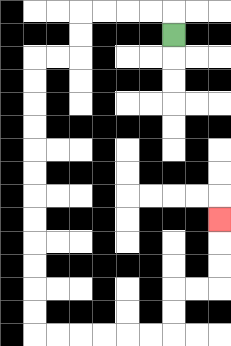{'start': '[7, 1]', 'end': '[9, 9]', 'path_directions': 'U,L,L,L,L,D,D,L,L,D,D,D,D,D,D,D,D,D,D,D,D,R,R,R,R,R,R,U,U,R,R,U,U,U', 'path_coordinates': '[[7, 1], [7, 0], [6, 0], [5, 0], [4, 0], [3, 0], [3, 1], [3, 2], [2, 2], [1, 2], [1, 3], [1, 4], [1, 5], [1, 6], [1, 7], [1, 8], [1, 9], [1, 10], [1, 11], [1, 12], [1, 13], [1, 14], [2, 14], [3, 14], [4, 14], [5, 14], [6, 14], [7, 14], [7, 13], [7, 12], [8, 12], [9, 12], [9, 11], [9, 10], [9, 9]]'}